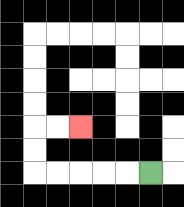{'start': '[6, 7]', 'end': '[3, 5]', 'path_directions': 'L,L,L,L,L,U,U,R,R', 'path_coordinates': '[[6, 7], [5, 7], [4, 7], [3, 7], [2, 7], [1, 7], [1, 6], [1, 5], [2, 5], [3, 5]]'}